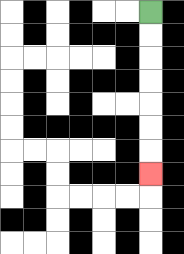{'start': '[6, 0]', 'end': '[6, 7]', 'path_directions': 'D,D,D,D,D,D,D', 'path_coordinates': '[[6, 0], [6, 1], [6, 2], [6, 3], [6, 4], [6, 5], [6, 6], [6, 7]]'}